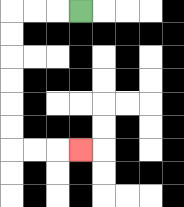{'start': '[3, 0]', 'end': '[3, 6]', 'path_directions': 'L,L,L,D,D,D,D,D,D,R,R,R', 'path_coordinates': '[[3, 0], [2, 0], [1, 0], [0, 0], [0, 1], [0, 2], [0, 3], [0, 4], [0, 5], [0, 6], [1, 6], [2, 6], [3, 6]]'}